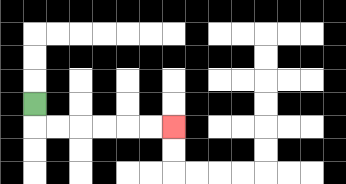{'start': '[1, 4]', 'end': '[7, 5]', 'path_directions': 'D,R,R,R,R,R,R', 'path_coordinates': '[[1, 4], [1, 5], [2, 5], [3, 5], [4, 5], [5, 5], [6, 5], [7, 5]]'}